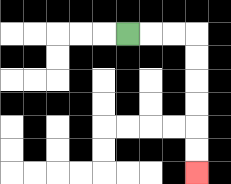{'start': '[5, 1]', 'end': '[8, 7]', 'path_directions': 'R,R,R,D,D,D,D,D,D', 'path_coordinates': '[[5, 1], [6, 1], [7, 1], [8, 1], [8, 2], [8, 3], [8, 4], [8, 5], [8, 6], [8, 7]]'}